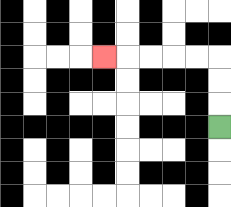{'start': '[9, 5]', 'end': '[4, 2]', 'path_directions': 'U,U,U,L,L,L,L,L', 'path_coordinates': '[[9, 5], [9, 4], [9, 3], [9, 2], [8, 2], [7, 2], [6, 2], [5, 2], [4, 2]]'}